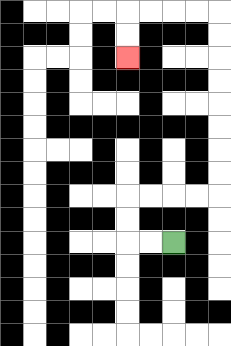{'start': '[7, 10]', 'end': '[5, 2]', 'path_directions': 'L,L,U,U,R,R,R,R,U,U,U,U,U,U,U,U,L,L,L,L,D,D', 'path_coordinates': '[[7, 10], [6, 10], [5, 10], [5, 9], [5, 8], [6, 8], [7, 8], [8, 8], [9, 8], [9, 7], [9, 6], [9, 5], [9, 4], [9, 3], [9, 2], [9, 1], [9, 0], [8, 0], [7, 0], [6, 0], [5, 0], [5, 1], [5, 2]]'}